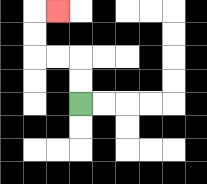{'start': '[3, 4]', 'end': '[2, 0]', 'path_directions': 'U,U,L,L,U,U,R', 'path_coordinates': '[[3, 4], [3, 3], [3, 2], [2, 2], [1, 2], [1, 1], [1, 0], [2, 0]]'}